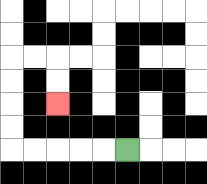{'start': '[5, 6]', 'end': '[2, 4]', 'path_directions': 'L,L,L,L,L,U,U,U,U,R,R,D,D', 'path_coordinates': '[[5, 6], [4, 6], [3, 6], [2, 6], [1, 6], [0, 6], [0, 5], [0, 4], [0, 3], [0, 2], [1, 2], [2, 2], [2, 3], [2, 4]]'}